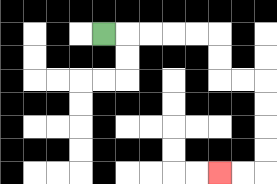{'start': '[4, 1]', 'end': '[9, 7]', 'path_directions': 'R,R,R,R,R,D,D,R,R,D,D,D,D,L,L', 'path_coordinates': '[[4, 1], [5, 1], [6, 1], [7, 1], [8, 1], [9, 1], [9, 2], [9, 3], [10, 3], [11, 3], [11, 4], [11, 5], [11, 6], [11, 7], [10, 7], [9, 7]]'}